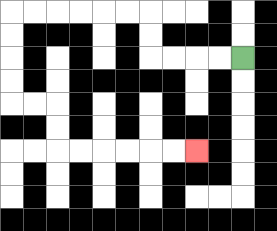{'start': '[10, 2]', 'end': '[8, 6]', 'path_directions': 'L,L,L,L,U,U,L,L,L,L,L,L,D,D,D,D,R,R,D,D,R,R,R,R,R,R', 'path_coordinates': '[[10, 2], [9, 2], [8, 2], [7, 2], [6, 2], [6, 1], [6, 0], [5, 0], [4, 0], [3, 0], [2, 0], [1, 0], [0, 0], [0, 1], [0, 2], [0, 3], [0, 4], [1, 4], [2, 4], [2, 5], [2, 6], [3, 6], [4, 6], [5, 6], [6, 6], [7, 6], [8, 6]]'}